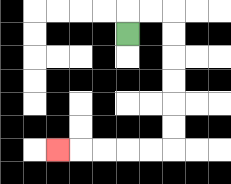{'start': '[5, 1]', 'end': '[2, 6]', 'path_directions': 'U,R,R,D,D,D,D,D,D,L,L,L,L,L', 'path_coordinates': '[[5, 1], [5, 0], [6, 0], [7, 0], [7, 1], [7, 2], [7, 3], [7, 4], [7, 5], [7, 6], [6, 6], [5, 6], [4, 6], [3, 6], [2, 6]]'}